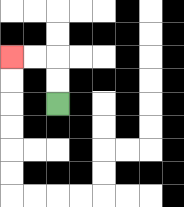{'start': '[2, 4]', 'end': '[0, 2]', 'path_directions': 'U,U,L,L', 'path_coordinates': '[[2, 4], [2, 3], [2, 2], [1, 2], [0, 2]]'}